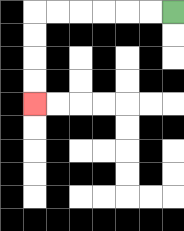{'start': '[7, 0]', 'end': '[1, 4]', 'path_directions': 'L,L,L,L,L,L,D,D,D,D', 'path_coordinates': '[[7, 0], [6, 0], [5, 0], [4, 0], [3, 0], [2, 0], [1, 0], [1, 1], [1, 2], [1, 3], [1, 4]]'}